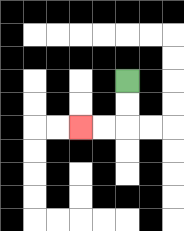{'start': '[5, 3]', 'end': '[3, 5]', 'path_directions': 'D,D,L,L', 'path_coordinates': '[[5, 3], [5, 4], [5, 5], [4, 5], [3, 5]]'}